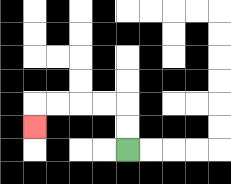{'start': '[5, 6]', 'end': '[1, 5]', 'path_directions': 'U,U,L,L,L,L,D', 'path_coordinates': '[[5, 6], [5, 5], [5, 4], [4, 4], [3, 4], [2, 4], [1, 4], [1, 5]]'}